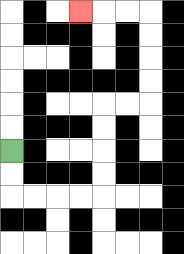{'start': '[0, 6]', 'end': '[3, 0]', 'path_directions': 'D,D,R,R,R,R,U,U,U,U,R,R,U,U,U,U,L,L,L', 'path_coordinates': '[[0, 6], [0, 7], [0, 8], [1, 8], [2, 8], [3, 8], [4, 8], [4, 7], [4, 6], [4, 5], [4, 4], [5, 4], [6, 4], [6, 3], [6, 2], [6, 1], [6, 0], [5, 0], [4, 0], [3, 0]]'}